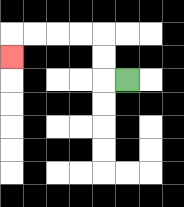{'start': '[5, 3]', 'end': '[0, 2]', 'path_directions': 'L,U,U,L,L,L,L,D', 'path_coordinates': '[[5, 3], [4, 3], [4, 2], [4, 1], [3, 1], [2, 1], [1, 1], [0, 1], [0, 2]]'}